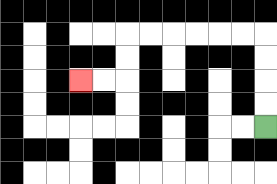{'start': '[11, 5]', 'end': '[3, 3]', 'path_directions': 'U,U,U,U,L,L,L,L,L,L,D,D,L,L', 'path_coordinates': '[[11, 5], [11, 4], [11, 3], [11, 2], [11, 1], [10, 1], [9, 1], [8, 1], [7, 1], [6, 1], [5, 1], [5, 2], [5, 3], [4, 3], [3, 3]]'}